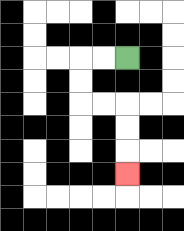{'start': '[5, 2]', 'end': '[5, 7]', 'path_directions': 'L,L,D,D,R,R,D,D,D', 'path_coordinates': '[[5, 2], [4, 2], [3, 2], [3, 3], [3, 4], [4, 4], [5, 4], [5, 5], [5, 6], [5, 7]]'}